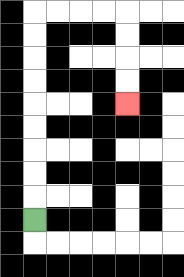{'start': '[1, 9]', 'end': '[5, 4]', 'path_directions': 'U,U,U,U,U,U,U,U,U,R,R,R,R,D,D,D,D', 'path_coordinates': '[[1, 9], [1, 8], [1, 7], [1, 6], [1, 5], [1, 4], [1, 3], [1, 2], [1, 1], [1, 0], [2, 0], [3, 0], [4, 0], [5, 0], [5, 1], [5, 2], [5, 3], [5, 4]]'}